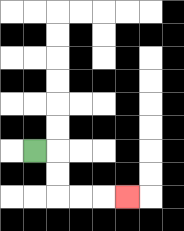{'start': '[1, 6]', 'end': '[5, 8]', 'path_directions': 'R,D,D,R,R,R', 'path_coordinates': '[[1, 6], [2, 6], [2, 7], [2, 8], [3, 8], [4, 8], [5, 8]]'}